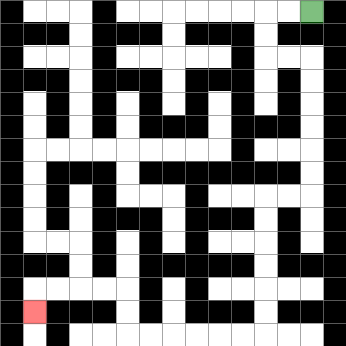{'start': '[13, 0]', 'end': '[1, 13]', 'path_directions': 'L,L,D,D,R,R,D,D,D,D,D,D,L,L,D,D,D,D,D,D,L,L,L,L,L,L,U,U,L,L,L,L,D', 'path_coordinates': '[[13, 0], [12, 0], [11, 0], [11, 1], [11, 2], [12, 2], [13, 2], [13, 3], [13, 4], [13, 5], [13, 6], [13, 7], [13, 8], [12, 8], [11, 8], [11, 9], [11, 10], [11, 11], [11, 12], [11, 13], [11, 14], [10, 14], [9, 14], [8, 14], [7, 14], [6, 14], [5, 14], [5, 13], [5, 12], [4, 12], [3, 12], [2, 12], [1, 12], [1, 13]]'}